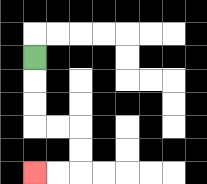{'start': '[1, 2]', 'end': '[1, 7]', 'path_directions': 'D,D,D,R,R,D,D,L,L', 'path_coordinates': '[[1, 2], [1, 3], [1, 4], [1, 5], [2, 5], [3, 5], [3, 6], [3, 7], [2, 7], [1, 7]]'}